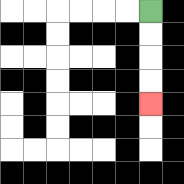{'start': '[6, 0]', 'end': '[6, 4]', 'path_directions': 'D,D,D,D', 'path_coordinates': '[[6, 0], [6, 1], [6, 2], [6, 3], [6, 4]]'}